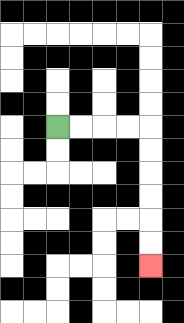{'start': '[2, 5]', 'end': '[6, 11]', 'path_directions': 'R,R,R,R,D,D,D,D,D,D', 'path_coordinates': '[[2, 5], [3, 5], [4, 5], [5, 5], [6, 5], [6, 6], [6, 7], [6, 8], [6, 9], [6, 10], [6, 11]]'}